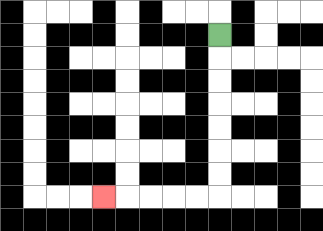{'start': '[9, 1]', 'end': '[4, 8]', 'path_directions': 'D,D,D,D,D,D,D,L,L,L,L,L', 'path_coordinates': '[[9, 1], [9, 2], [9, 3], [9, 4], [9, 5], [9, 6], [9, 7], [9, 8], [8, 8], [7, 8], [6, 8], [5, 8], [4, 8]]'}